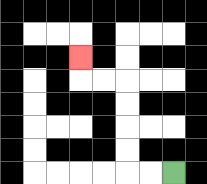{'start': '[7, 7]', 'end': '[3, 2]', 'path_directions': 'L,L,U,U,U,U,L,L,U', 'path_coordinates': '[[7, 7], [6, 7], [5, 7], [5, 6], [5, 5], [5, 4], [5, 3], [4, 3], [3, 3], [3, 2]]'}